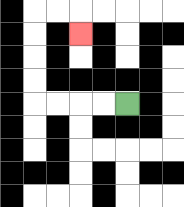{'start': '[5, 4]', 'end': '[3, 1]', 'path_directions': 'L,L,L,L,U,U,U,U,R,R,D', 'path_coordinates': '[[5, 4], [4, 4], [3, 4], [2, 4], [1, 4], [1, 3], [1, 2], [1, 1], [1, 0], [2, 0], [3, 0], [3, 1]]'}